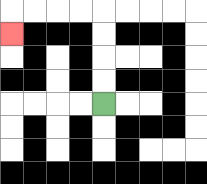{'start': '[4, 4]', 'end': '[0, 1]', 'path_directions': 'U,U,U,U,L,L,L,L,D', 'path_coordinates': '[[4, 4], [4, 3], [4, 2], [4, 1], [4, 0], [3, 0], [2, 0], [1, 0], [0, 0], [0, 1]]'}